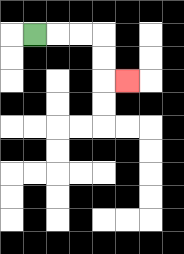{'start': '[1, 1]', 'end': '[5, 3]', 'path_directions': 'R,R,R,D,D,R', 'path_coordinates': '[[1, 1], [2, 1], [3, 1], [4, 1], [4, 2], [4, 3], [5, 3]]'}